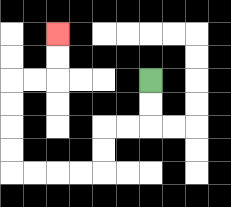{'start': '[6, 3]', 'end': '[2, 1]', 'path_directions': 'D,D,L,L,D,D,L,L,L,L,U,U,U,U,R,R,U,U', 'path_coordinates': '[[6, 3], [6, 4], [6, 5], [5, 5], [4, 5], [4, 6], [4, 7], [3, 7], [2, 7], [1, 7], [0, 7], [0, 6], [0, 5], [0, 4], [0, 3], [1, 3], [2, 3], [2, 2], [2, 1]]'}